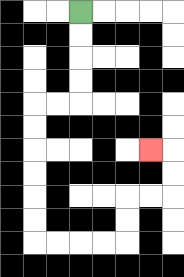{'start': '[3, 0]', 'end': '[6, 6]', 'path_directions': 'D,D,D,D,L,L,D,D,D,D,D,D,R,R,R,R,U,U,R,R,U,U,L', 'path_coordinates': '[[3, 0], [3, 1], [3, 2], [3, 3], [3, 4], [2, 4], [1, 4], [1, 5], [1, 6], [1, 7], [1, 8], [1, 9], [1, 10], [2, 10], [3, 10], [4, 10], [5, 10], [5, 9], [5, 8], [6, 8], [7, 8], [7, 7], [7, 6], [6, 6]]'}